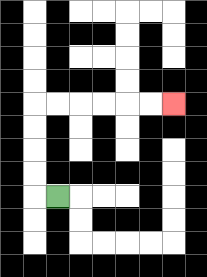{'start': '[2, 8]', 'end': '[7, 4]', 'path_directions': 'L,U,U,U,U,R,R,R,R,R,R', 'path_coordinates': '[[2, 8], [1, 8], [1, 7], [1, 6], [1, 5], [1, 4], [2, 4], [3, 4], [4, 4], [5, 4], [6, 4], [7, 4]]'}